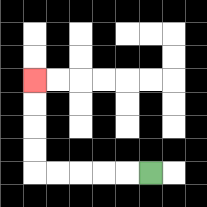{'start': '[6, 7]', 'end': '[1, 3]', 'path_directions': 'L,L,L,L,L,U,U,U,U', 'path_coordinates': '[[6, 7], [5, 7], [4, 7], [3, 7], [2, 7], [1, 7], [1, 6], [1, 5], [1, 4], [1, 3]]'}